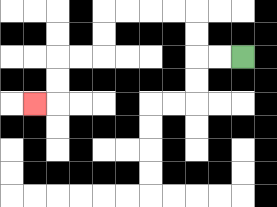{'start': '[10, 2]', 'end': '[1, 4]', 'path_directions': 'L,L,U,U,L,L,L,L,D,D,L,L,D,D,L', 'path_coordinates': '[[10, 2], [9, 2], [8, 2], [8, 1], [8, 0], [7, 0], [6, 0], [5, 0], [4, 0], [4, 1], [4, 2], [3, 2], [2, 2], [2, 3], [2, 4], [1, 4]]'}